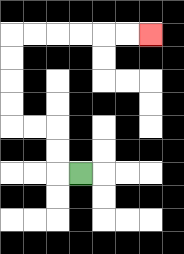{'start': '[3, 7]', 'end': '[6, 1]', 'path_directions': 'L,U,U,L,L,U,U,U,U,R,R,R,R,R,R', 'path_coordinates': '[[3, 7], [2, 7], [2, 6], [2, 5], [1, 5], [0, 5], [0, 4], [0, 3], [0, 2], [0, 1], [1, 1], [2, 1], [3, 1], [4, 1], [5, 1], [6, 1]]'}